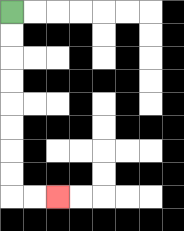{'start': '[0, 0]', 'end': '[2, 8]', 'path_directions': 'D,D,D,D,D,D,D,D,R,R', 'path_coordinates': '[[0, 0], [0, 1], [0, 2], [0, 3], [0, 4], [0, 5], [0, 6], [0, 7], [0, 8], [1, 8], [2, 8]]'}